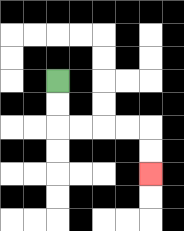{'start': '[2, 3]', 'end': '[6, 7]', 'path_directions': 'D,D,R,R,R,R,D,D', 'path_coordinates': '[[2, 3], [2, 4], [2, 5], [3, 5], [4, 5], [5, 5], [6, 5], [6, 6], [6, 7]]'}